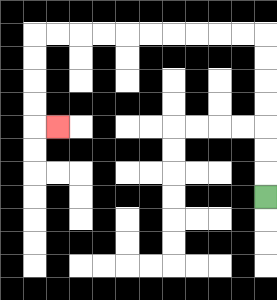{'start': '[11, 8]', 'end': '[2, 5]', 'path_directions': 'U,U,U,U,U,U,U,L,L,L,L,L,L,L,L,L,L,D,D,D,D,R', 'path_coordinates': '[[11, 8], [11, 7], [11, 6], [11, 5], [11, 4], [11, 3], [11, 2], [11, 1], [10, 1], [9, 1], [8, 1], [7, 1], [6, 1], [5, 1], [4, 1], [3, 1], [2, 1], [1, 1], [1, 2], [1, 3], [1, 4], [1, 5], [2, 5]]'}